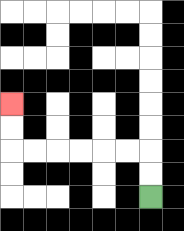{'start': '[6, 8]', 'end': '[0, 4]', 'path_directions': 'U,U,L,L,L,L,L,L,U,U', 'path_coordinates': '[[6, 8], [6, 7], [6, 6], [5, 6], [4, 6], [3, 6], [2, 6], [1, 6], [0, 6], [0, 5], [0, 4]]'}